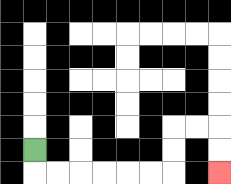{'start': '[1, 6]', 'end': '[9, 7]', 'path_directions': 'D,R,R,R,R,R,R,U,U,R,R,D,D', 'path_coordinates': '[[1, 6], [1, 7], [2, 7], [3, 7], [4, 7], [5, 7], [6, 7], [7, 7], [7, 6], [7, 5], [8, 5], [9, 5], [9, 6], [9, 7]]'}